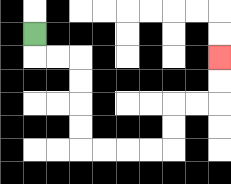{'start': '[1, 1]', 'end': '[9, 2]', 'path_directions': 'D,R,R,D,D,D,D,R,R,R,R,U,U,R,R,U,U', 'path_coordinates': '[[1, 1], [1, 2], [2, 2], [3, 2], [3, 3], [3, 4], [3, 5], [3, 6], [4, 6], [5, 6], [6, 6], [7, 6], [7, 5], [7, 4], [8, 4], [9, 4], [9, 3], [9, 2]]'}